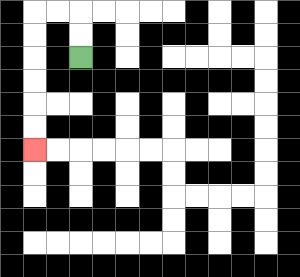{'start': '[3, 2]', 'end': '[1, 6]', 'path_directions': 'U,U,L,L,D,D,D,D,D,D', 'path_coordinates': '[[3, 2], [3, 1], [3, 0], [2, 0], [1, 0], [1, 1], [1, 2], [1, 3], [1, 4], [1, 5], [1, 6]]'}